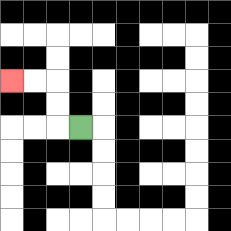{'start': '[3, 5]', 'end': '[0, 3]', 'path_directions': 'L,U,U,L,L', 'path_coordinates': '[[3, 5], [2, 5], [2, 4], [2, 3], [1, 3], [0, 3]]'}